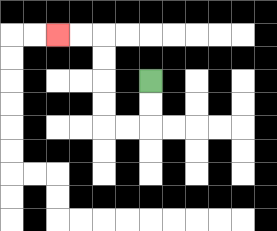{'start': '[6, 3]', 'end': '[2, 1]', 'path_directions': 'D,D,L,L,U,U,U,U,L,L', 'path_coordinates': '[[6, 3], [6, 4], [6, 5], [5, 5], [4, 5], [4, 4], [4, 3], [4, 2], [4, 1], [3, 1], [2, 1]]'}